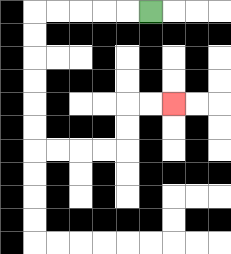{'start': '[6, 0]', 'end': '[7, 4]', 'path_directions': 'L,L,L,L,L,D,D,D,D,D,D,R,R,R,R,U,U,R,R', 'path_coordinates': '[[6, 0], [5, 0], [4, 0], [3, 0], [2, 0], [1, 0], [1, 1], [1, 2], [1, 3], [1, 4], [1, 5], [1, 6], [2, 6], [3, 6], [4, 6], [5, 6], [5, 5], [5, 4], [6, 4], [7, 4]]'}